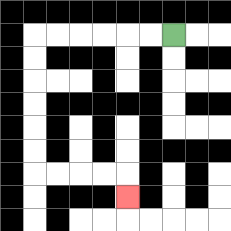{'start': '[7, 1]', 'end': '[5, 8]', 'path_directions': 'L,L,L,L,L,L,D,D,D,D,D,D,R,R,R,R,D', 'path_coordinates': '[[7, 1], [6, 1], [5, 1], [4, 1], [3, 1], [2, 1], [1, 1], [1, 2], [1, 3], [1, 4], [1, 5], [1, 6], [1, 7], [2, 7], [3, 7], [4, 7], [5, 7], [5, 8]]'}